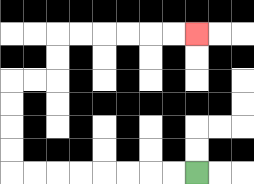{'start': '[8, 7]', 'end': '[8, 1]', 'path_directions': 'L,L,L,L,L,L,L,L,U,U,U,U,R,R,U,U,R,R,R,R,R,R', 'path_coordinates': '[[8, 7], [7, 7], [6, 7], [5, 7], [4, 7], [3, 7], [2, 7], [1, 7], [0, 7], [0, 6], [0, 5], [0, 4], [0, 3], [1, 3], [2, 3], [2, 2], [2, 1], [3, 1], [4, 1], [5, 1], [6, 1], [7, 1], [8, 1]]'}